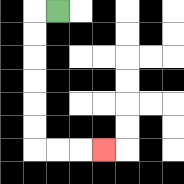{'start': '[2, 0]', 'end': '[4, 6]', 'path_directions': 'L,D,D,D,D,D,D,R,R,R', 'path_coordinates': '[[2, 0], [1, 0], [1, 1], [1, 2], [1, 3], [1, 4], [1, 5], [1, 6], [2, 6], [3, 6], [4, 6]]'}